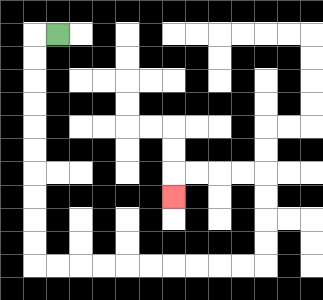{'start': '[2, 1]', 'end': '[7, 8]', 'path_directions': 'L,D,D,D,D,D,D,D,D,D,D,R,R,R,R,R,R,R,R,R,R,U,U,U,U,L,L,L,L,D', 'path_coordinates': '[[2, 1], [1, 1], [1, 2], [1, 3], [1, 4], [1, 5], [1, 6], [1, 7], [1, 8], [1, 9], [1, 10], [1, 11], [2, 11], [3, 11], [4, 11], [5, 11], [6, 11], [7, 11], [8, 11], [9, 11], [10, 11], [11, 11], [11, 10], [11, 9], [11, 8], [11, 7], [10, 7], [9, 7], [8, 7], [7, 7], [7, 8]]'}